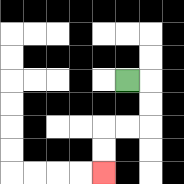{'start': '[5, 3]', 'end': '[4, 7]', 'path_directions': 'R,D,D,L,L,D,D', 'path_coordinates': '[[5, 3], [6, 3], [6, 4], [6, 5], [5, 5], [4, 5], [4, 6], [4, 7]]'}